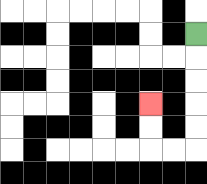{'start': '[8, 1]', 'end': '[6, 4]', 'path_directions': 'D,D,D,D,D,L,L,U,U', 'path_coordinates': '[[8, 1], [8, 2], [8, 3], [8, 4], [8, 5], [8, 6], [7, 6], [6, 6], [6, 5], [6, 4]]'}